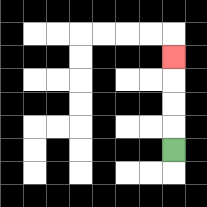{'start': '[7, 6]', 'end': '[7, 2]', 'path_directions': 'U,U,U,U', 'path_coordinates': '[[7, 6], [7, 5], [7, 4], [7, 3], [7, 2]]'}